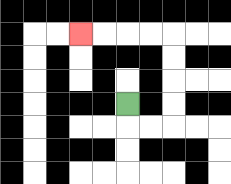{'start': '[5, 4]', 'end': '[3, 1]', 'path_directions': 'D,R,R,U,U,U,U,L,L,L,L', 'path_coordinates': '[[5, 4], [5, 5], [6, 5], [7, 5], [7, 4], [7, 3], [7, 2], [7, 1], [6, 1], [5, 1], [4, 1], [3, 1]]'}